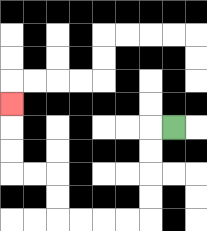{'start': '[7, 5]', 'end': '[0, 4]', 'path_directions': 'L,D,D,D,D,L,L,L,L,U,U,L,L,U,U,U', 'path_coordinates': '[[7, 5], [6, 5], [6, 6], [6, 7], [6, 8], [6, 9], [5, 9], [4, 9], [3, 9], [2, 9], [2, 8], [2, 7], [1, 7], [0, 7], [0, 6], [0, 5], [0, 4]]'}